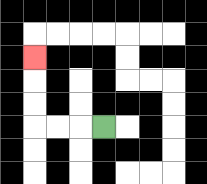{'start': '[4, 5]', 'end': '[1, 2]', 'path_directions': 'L,L,L,U,U,U', 'path_coordinates': '[[4, 5], [3, 5], [2, 5], [1, 5], [1, 4], [1, 3], [1, 2]]'}